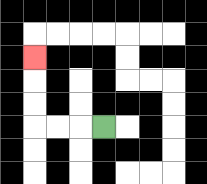{'start': '[4, 5]', 'end': '[1, 2]', 'path_directions': 'L,L,L,U,U,U', 'path_coordinates': '[[4, 5], [3, 5], [2, 5], [1, 5], [1, 4], [1, 3], [1, 2]]'}